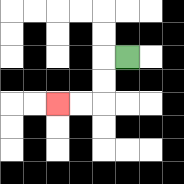{'start': '[5, 2]', 'end': '[2, 4]', 'path_directions': 'L,D,D,L,L', 'path_coordinates': '[[5, 2], [4, 2], [4, 3], [4, 4], [3, 4], [2, 4]]'}